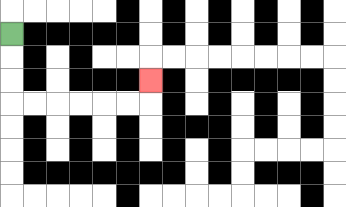{'start': '[0, 1]', 'end': '[6, 3]', 'path_directions': 'D,D,D,R,R,R,R,R,R,U', 'path_coordinates': '[[0, 1], [0, 2], [0, 3], [0, 4], [1, 4], [2, 4], [3, 4], [4, 4], [5, 4], [6, 4], [6, 3]]'}